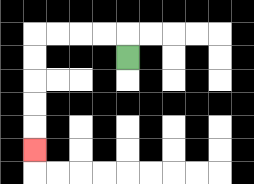{'start': '[5, 2]', 'end': '[1, 6]', 'path_directions': 'U,L,L,L,L,D,D,D,D,D', 'path_coordinates': '[[5, 2], [5, 1], [4, 1], [3, 1], [2, 1], [1, 1], [1, 2], [1, 3], [1, 4], [1, 5], [1, 6]]'}